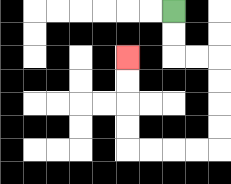{'start': '[7, 0]', 'end': '[5, 2]', 'path_directions': 'D,D,R,R,D,D,D,D,L,L,L,L,U,U,U,U', 'path_coordinates': '[[7, 0], [7, 1], [7, 2], [8, 2], [9, 2], [9, 3], [9, 4], [9, 5], [9, 6], [8, 6], [7, 6], [6, 6], [5, 6], [5, 5], [5, 4], [5, 3], [5, 2]]'}